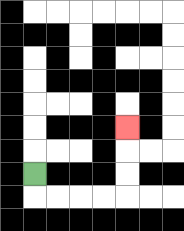{'start': '[1, 7]', 'end': '[5, 5]', 'path_directions': 'D,R,R,R,R,U,U,U', 'path_coordinates': '[[1, 7], [1, 8], [2, 8], [3, 8], [4, 8], [5, 8], [5, 7], [5, 6], [5, 5]]'}